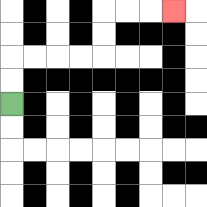{'start': '[0, 4]', 'end': '[7, 0]', 'path_directions': 'U,U,R,R,R,R,U,U,R,R,R', 'path_coordinates': '[[0, 4], [0, 3], [0, 2], [1, 2], [2, 2], [3, 2], [4, 2], [4, 1], [4, 0], [5, 0], [6, 0], [7, 0]]'}